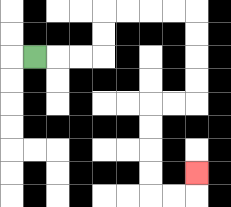{'start': '[1, 2]', 'end': '[8, 7]', 'path_directions': 'R,R,R,U,U,R,R,R,R,D,D,D,D,L,L,D,D,D,D,R,R,U', 'path_coordinates': '[[1, 2], [2, 2], [3, 2], [4, 2], [4, 1], [4, 0], [5, 0], [6, 0], [7, 0], [8, 0], [8, 1], [8, 2], [8, 3], [8, 4], [7, 4], [6, 4], [6, 5], [6, 6], [6, 7], [6, 8], [7, 8], [8, 8], [8, 7]]'}